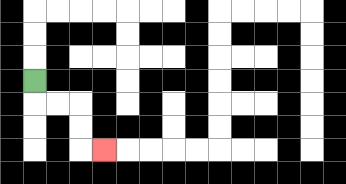{'start': '[1, 3]', 'end': '[4, 6]', 'path_directions': 'D,R,R,D,D,R', 'path_coordinates': '[[1, 3], [1, 4], [2, 4], [3, 4], [3, 5], [3, 6], [4, 6]]'}